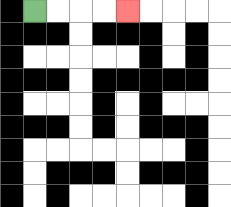{'start': '[1, 0]', 'end': '[5, 0]', 'path_directions': 'R,R,R,R', 'path_coordinates': '[[1, 0], [2, 0], [3, 0], [4, 0], [5, 0]]'}